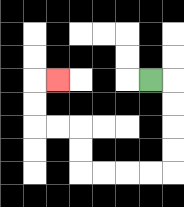{'start': '[6, 3]', 'end': '[2, 3]', 'path_directions': 'R,D,D,D,D,L,L,L,L,U,U,L,L,U,U,R', 'path_coordinates': '[[6, 3], [7, 3], [7, 4], [7, 5], [7, 6], [7, 7], [6, 7], [5, 7], [4, 7], [3, 7], [3, 6], [3, 5], [2, 5], [1, 5], [1, 4], [1, 3], [2, 3]]'}